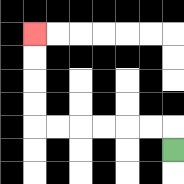{'start': '[7, 6]', 'end': '[1, 1]', 'path_directions': 'U,L,L,L,L,L,L,U,U,U,U', 'path_coordinates': '[[7, 6], [7, 5], [6, 5], [5, 5], [4, 5], [3, 5], [2, 5], [1, 5], [1, 4], [1, 3], [1, 2], [1, 1]]'}